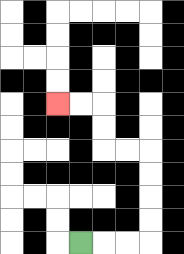{'start': '[3, 10]', 'end': '[2, 4]', 'path_directions': 'R,R,R,U,U,U,U,L,L,U,U,L,L', 'path_coordinates': '[[3, 10], [4, 10], [5, 10], [6, 10], [6, 9], [6, 8], [6, 7], [6, 6], [5, 6], [4, 6], [4, 5], [4, 4], [3, 4], [2, 4]]'}